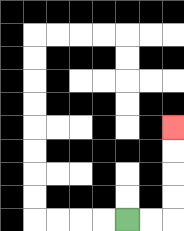{'start': '[5, 9]', 'end': '[7, 5]', 'path_directions': 'R,R,U,U,U,U', 'path_coordinates': '[[5, 9], [6, 9], [7, 9], [7, 8], [7, 7], [7, 6], [7, 5]]'}